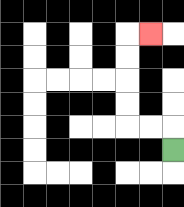{'start': '[7, 6]', 'end': '[6, 1]', 'path_directions': 'U,L,L,U,U,U,U,R', 'path_coordinates': '[[7, 6], [7, 5], [6, 5], [5, 5], [5, 4], [5, 3], [5, 2], [5, 1], [6, 1]]'}